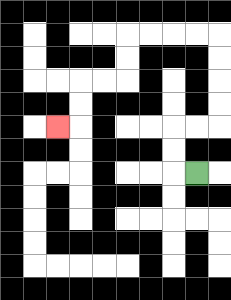{'start': '[8, 7]', 'end': '[2, 5]', 'path_directions': 'L,U,U,R,R,U,U,U,U,L,L,L,L,D,D,L,L,D,D,L', 'path_coordinates': '[[8, 7], [7, 7], [7, 6], [7, 5], [8, 5], [9, 5], [9, 4], [9, 3], [9, 2], [9, 1], [8, 1], [7, 1], [6, 1], [5, 1], [5, 2], [5, 3], [4, 3], [3, 3], [3, 4], [3, 5], [2, 5]]'}